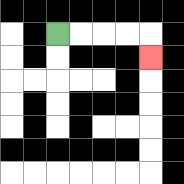{'start': '[2, 1]', 'end': '[6, 2]', 'path_directions': 'R,R,R,R,D', 'path_coordinates': '[[2, 1], [3, 1], [4, 1], [5, 1], [6, 1], [6, 2]]'}